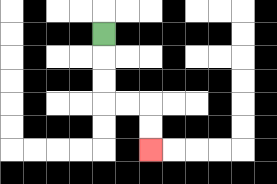{'start': '[4, 1]', 'end': '[6, 6]', 'path_directions': 'D,D,D,R,R,D,D', 'path_coordinates': '[[4, 1], [4, 2], [4, 3], [4, 4], [5, 4], [6, 4], [6, 5], [6, 6]]'}